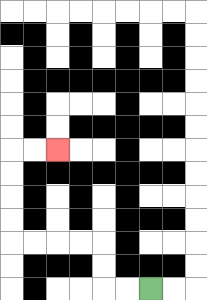{'start': '[6, 12]', 'end': '[2, 6]', 'path_directions': 'L,L,U,U,L,L,L,L,U,U,U,U,R,R', 'path_coordinates': '[[6, 12], [5, 12], [4, 12], [4, 11], [4, 10], [3, 10], [2, 10], [1, 10], [0, 10], [0, 9], [0, 8], [0, 7], [0, 6], [1, 6], [2, 6]]'}